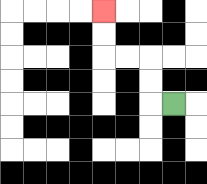{'start': '[7, 4]', 'end': '[4, 0]', 'path_directions': 'L,U,U,L,L,U,U', 'path_coordinates': '[[7, 4], [6, 4], [6, 3], [6, 2], [5, 2], [4, 2], [4, 1], [4, 0]]'}